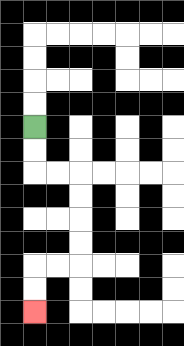{'start': '[1, 5]', 'end': '[1, 13]', 'path_directions': 'D,D,R,R,D,D,D,D,L,L,D,D', 'path_coordinates': '[[1, 5], [1, 6], [1, 7], [2, 7], [3, 7], [3, 8], [3, 9], [3, 10], [3, 11], [2, 11], [1, 11], [1, 12], [1, 13]]'}